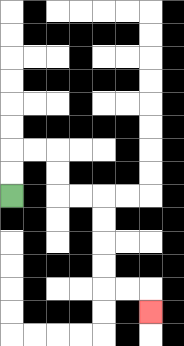{'start': '[0, 8]', 'end': '[6, 13]', 'path_directions': 'U,U,R,R,D,D,R,R,D,D,D,D,R,R,D', 'path_coordinates': '[[0, 8], [0, 7], [0, 6], [1, 6], [2, 6], [2, 7], [2, 8], [3, 8], [4, 8], [4, 9], [4, 10], [4, 11], [4, 12], [5, 12], [6, 12], [6, 13]]'}